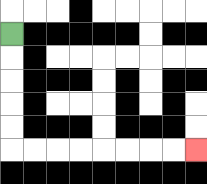{'start': '[0, 1]', 'end': '[8, 6]', 'path_directions': 'D,D,D,D,D,R,R,R,R,R,R,R,R', 'path_coordinates': '[[0, 1], [0, 2], [0, 3], [0, 4], [0, 5], [0, 6], [1, 6], [2, 6], [3, 6], [4, 6], [5, 6], [6, 6], [7, 6], [8, 6]]'}